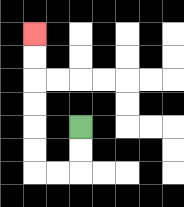{'start': '[3, 5]', 'end': '[1, 1]', 'path_directions': 'D,D,L,L,U,U,U,U,U,U', 'path_coordinates': '[[3, 5], [3, 6], [3, 7], [2, 7], [1, 7], [1, 6], [1, 5], [1, 4], [1, 3], [1, 2], [1, 1]]'}